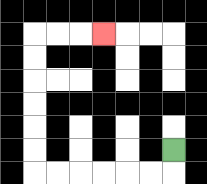{'start': '[7, 6]', 'end': '[4, 1]', 'path_directions': 'D,L,L,L,L,L,L,U,U,U,U,U,U,R,R,R', 'path_coordinates': '[[7, 6], [7, 7], [6, 7], [5, 7], [4, 7], [3, 7], [2, 7], [1, 7], [1, 6], [1, 5], [1, 4], [1, 3], [1, 2], [1, 1], [2, 1], [3, 1], [4, 1]]'}